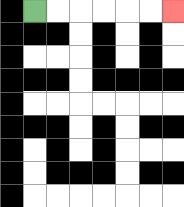{'start': '[1, 0]', 'end': '[7, 0]', 'path_directions': 'R,R,R,R,R,R', 'path_coordinates': '[[1, 0], [2, 0], [3, 0], [4, 0], [5, 0], [6, 0], [7, 0]]'}